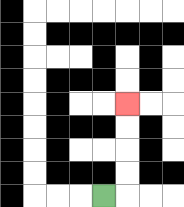{'start': '[4, 8]', 'end': '[5, 4]', 'path_directions': 'R,U,U,U,U', 'path_coordinates': '[[4, 8], [5, 8], [5, 7], [5, 6], [5, 5], [5, 4]]'}